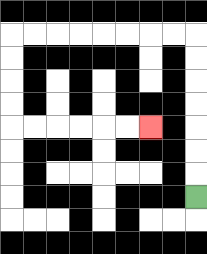{'start': '[8, 8]', 'end': '[6, 5]', 'path_directions': 'U,U,U,U,U,U,U,L,L,L,L,L,L,L,L,D,D,D,D,R,R,R,R,R,R', 'path_coordinates': '[[8, 8], [8, 7], [8, 6], [8, 5], [8, 4], [8, 3], [8, 2], [8, 1], [7, 1], [6, 1], [5, 1], [4, 1], [3, 1], [2, 1], [1, 1], [0, 1], [0, 2], [0, 3], [0, 4], [0, 5], [1, 5], [2, 5], [3, 5], [4, 5], [5, 5], [6, 5]]'}